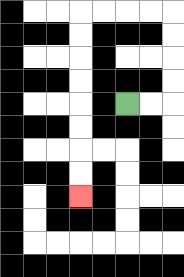{'start': '[5, 4]', 'end': '[3, 8]', 'path_directions': 'R,R,U,U,U,U,L,L,L,L,D,D,D,D,D,D,D,D', 'path_coordinates': '[[5, 4], [6, 4], [7, 4], [7, 3], [7, 2], [7, 1], [7, 0], [6, 0], [5, 0], [4, 0], [3, 0], [3, 1], [3, 2], [3, 3], [3, 4], [3, 5], [3, 6], [3, 7], [3, 8]]'}